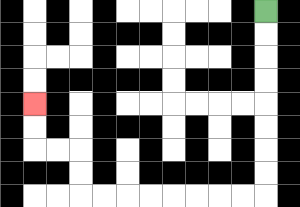{'start': '[11, 0]', 'end': '[1, 4]', 'path_directions': 'D,D,D,D,D,D,D,D,L,L,L,L,L,L,L,L,U,U,L,L,U,U', 'path_coordinates': '[[11, 0], [11, 1], [11, 2], [11, 3], [11, 4], [11, 5], [11, 6], [11, 7], [11, 8], [10, 8], [9, 8], [8, 8], [7, 8], [6, 8], [5, 8], [4, 8], [3, 8], [3, 7], [3, 6], [2, 6], [1, 6], [1, 5], [1, 4]]'}